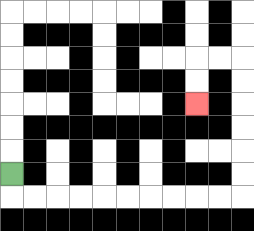{'start': '[0, 7]', 'end': '[8, 4]', 'path_directions': 'D,R,R,R,R,R,R,R,R,R,R,U,U,U,U,U,U,L,L,D,D', 'path_coordinates': '[[0, 7], [0, 8], [1, 8], [2, 8], [3, 8], [4, 8], [5, 8], [6, 8], [7, 8], [8, 8], [9, 8], [10, 8], [10, 7], [10, 6], [10, 5], [10, 4], [10, 3], [10, 2], [9, 2], [8, 2], [8, 3], [8, 4]]'}